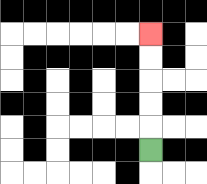{'start': '[6, 6]', 'end': '[6, 1]', 'path_directions': 'U,U,U,U,U', 'path_coordinates': '[[6, 6], [6, 5], [6, 4], [6, 3], [6, 2], [6, 1]]'}